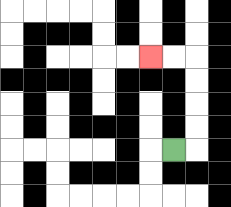{'start': '[7, 6]', 'end': '[6, 2]', 'path_directions': 'R,U,U,U,U,L,L', 'path_coordinates': '[[7, 6], [8, 6], [8, 5], [8, 4], [8, 3], [8, 2], [7, 2], [6, 2]]'}